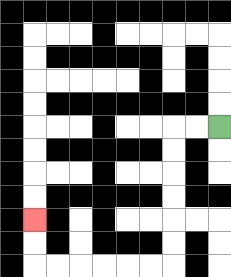{'start': '[9, 5]', 'end': '[1, 9]', 'path_directions': 'L,L,D,D,D,D,D,D,L,L,L,L,L,L,U,U', 'path_coordinates': '[[9, 5], [8, 5], [7, 5], [7, 6], [7, 7], [7, 8], [7, 9], [7, 10], [7, 11], [6, 11], [5, 11], [4, 11], [3, 11], [2, 11], [1, 11], [1, 10], [1, 9]]'}